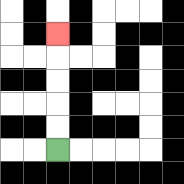{'start': '[2, 6]', 'end': '[2, 1]', 'path_directions': 'U,U,U,U,U', 'path_coordinates': '[[2, 6], [2, 5], [2, 4], [2, 3], [2, 2], [2, 1]]'}